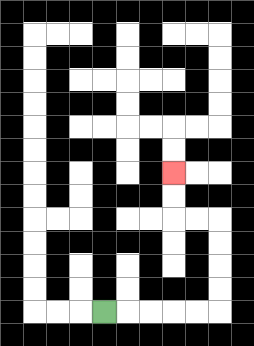{'start': '[4, 13]', 'end': '[7, 7]', 'path_directions': 'R,R,R,R,R,U,U,U,U,L,L,U,U', 'path_coordinates': '[[4, 13], [5, 13], [6, 13], [7, 13], [8, 13], [9, 13], [9, 12], [9, 11], [9, 10], [9, 9], [8, 9], [7, 9], [7, 8], [7, 7]]'}